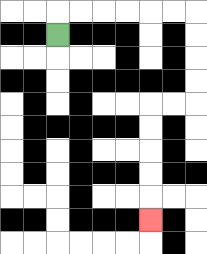{'start': '[2, 1]', 'end': '[6, 9]', 'path_directions': 'U,R,R,R,R,R,R,D,D,D,D,L,L,D,D,D,D,D', 'path_coordinates': '[[2, 1], [2, 0], [3, 0], [4, 0], [5, 0], [6, 0], [7, 0], [8, 0], [8, 1], [8, 2], [8, 3], [8, 4], [7, 4], [6, 4], [6, 5], [6, 6], [6, 7], [6, 8], [6, 9]]'}